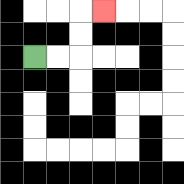{'start': '[1, 2]', 'end': '[4, 0]', 'path_directions': 'R,R,U,U,R', 'path_coordinates': '[[1, 2], [2, 2], [3, 2], [3, 1], [3, 0], [4, 0]]'}